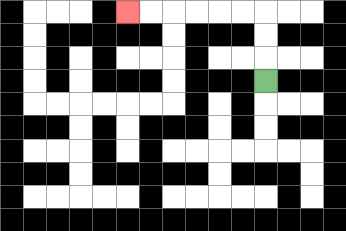{'start': '[11, 3]', 'end': '[5, 0]', 'path_directions': 'U,U,U,L,L,L,L,L,L', 'path_coordinates': '[[11, 3], [11, 2], [11, 1], [11, 0], [10, 0], [9, 0], [8, 0], [7, 0], [6, 0], [5, 0]]'}